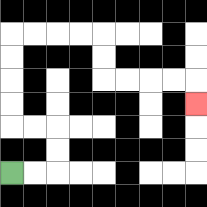{'start': '[0, 7]', 'end': '[8, 4]', 'path_directions': 'R,R,U,U,L,L,U,U,U,U,R,R,R,R,D,D,R,R,R,R,D', 'path_coordinates': '[[0, 7], [1, 7], [2, 7], [2, 6], [2, 5], [1, 5], [0, 5], [0, 4], [0, 3], [0, 2], [0, 1], [1, 1], [2, 1], [3, 1], [4, 1], [4, 2], [4, 3], [5, 3], [6, 3], [7, 3], [8, 3], [8, 4]]'}